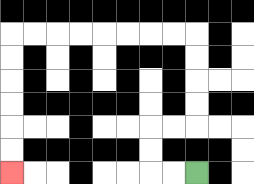{'start': '[8, 7]', 'end': '[0, 7]', 'path_directions': 'L,L,U,U,R,R,U,U,U,U,L,L,L,L,L,L,L,L,D,D,D,D,D,D', 'path_coordinates': '[[8, 7], [7, 7], [6, 7], [6, 6], [6, 5], [7, 5], [8, 5], [8, 4], [8, 3], [8, 2], [8, 1], [7, 1], [6, 1], [5, 1], [4, 1], [3, 1], [2, 1], [1, 1], [0, 1], [0, 2], [0, 3], [0, 4], [0, 5], [0, 6], [0, 7]]'}